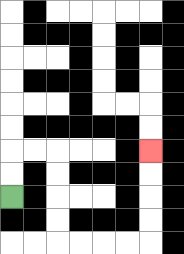{'start': '[0, 8]', 'end': '[6, 6]', 'path_directions': 'U,U,R,R,D,D,D,D,R,R,R,R,U,U,U,U', 'path_coordinates': '[[0, 8], [0, 7], [0, 6], [1, 6], [2, 6], [2, 7], [2, 8], [2, 9], [2, 10], [3, 10], [4, 10], [5, 10], [6, 10], [6, 9], [6, 8], [6, 7], [6, 6]]'}